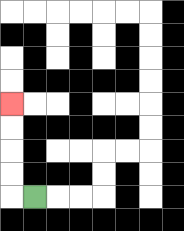{'start': '[1, 8]', 'end': '[0, 4]', 'path_directions': 'L,U,U,U,U', 'path_coordinates': '[[1, 8], [0, 8], [0, 7], [0, 6], [0, 5], [0, 4]]'}